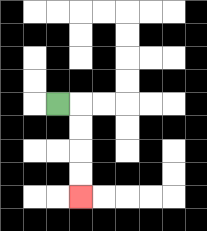{'start': '[2, 4]', 'end': '[3, 8]', 'path_directions': 'R,D,D,D,D', 'path_coordinates': '[[2, 4], [3, 4], [3, 5], [3, 6], [3, 7], [3, 8]]'}